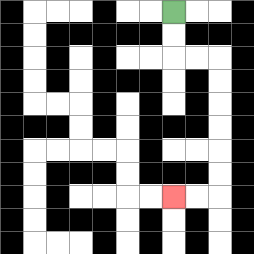{'start': '[7, 0]', 'end': '[7, 8]', 'path_directions': 'D,D,R,R,D,D,D,D,D,D,L,L', 'path_coordinates': '[[7, 0], [7, 1], [7, 2], [8, 2], [9, 2], [9, 3], [9, 4], [9, 5], [9, 6], [9, 7], [9, 8], [8, 8], [7, 8]]'}